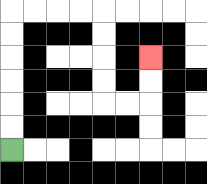{'start': '[0, 6]', 'end': '[6, 2]', 'path_directions': 'U,U,U,U,U,U,R,R,R,R,D,D,D,D,R,R,U,U', 'path_coordinates': '[[0, 6], [0, 5], [0, 4], [0, 3], [0, 2], [0, 1], [0, 0], [1, 0], [2, 0], [3, 0], [4, 0], [4, 1], [4, 2], [4, 3], [4, 4], [5, 4], [6, 4], [6, 3], [6, 2]]'}